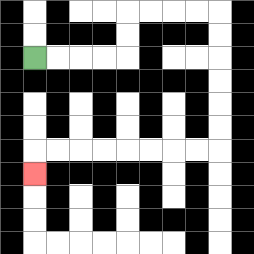{'start': '[1, 2]', 'end': '[1, 7]', 'path_directions': 'R,R,R,R,U,U,R,R,R,R,D,D,D,D,D,D,L,L,L,L,L,L,L,L,D', 'path_coordinates': '[[1, 2], [2, 2], [3, 2], [4, 2], [5, 2], [5, 1], [5, 0], [6, 0], [7, 0], [8, 0], [9, 0], [9, 1], [9, 2], [9, 3], [9, 4], [9, 5], [9, 6], [8, 6], [7, 6], [6, 6], [5, 6], [4, 6], [3, 6], [2, 6], [1, 6], [1, 7]]'}